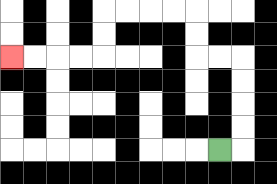{'start': '[9, 6]', 'end': '[0, 2]', 'path_directions': 'R,U,U,U,U,L,L,U,U,L,L,L,L,D,D,L,L,L,L', 'path_coordinates': '[[9, 6], [10, 6], [10, 5], [10, 4], [10, 3], [10, 2], [9, 2], [8, 2], [8, 1], [8, 0], [7, 0], [6, 0], [5, 0], [4, 0], [4, 1], [4, 2], [3, 2], [2, 2], [1, 2], [0, 2]]'}